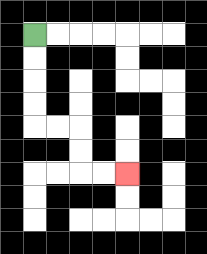{'start': '[1, 1]', 'end': '[5, 7]', 'path_directions': 'D,D,D,D,R,R,D,D,R,R', 'path_coordinates': '[[1, 1], [1, 2], [1, 3], [1, 4], [1, 5], [2, 5], [3, 5], [3, 6], [3, 7], [4, 7], [5, 7]]'}